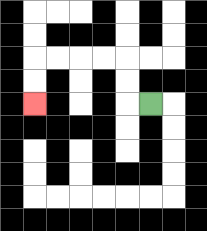{'start': '[6, 4]', 'end': '[1, 4]', 'path_directions': 'L,U,U,L,L,L,L,D,D', 'path_coordinates': '[[6, 4], [5, 4], [5, 3], [5, 2], [4, 2], [3, 2], [2, 2], [1, 2], [1, 3], [1, 4]]'}